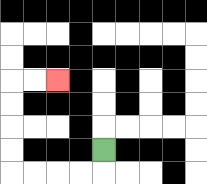{'start': '[4, 6]', 'end': '[2, 3]', 'path_directions': 'D,L,L,L,L,U,U,U,U,R,R', 'path_coordinates': '[[4, 6], [4, 7], [3, 7], [2, 7], [1, 7], [0, 7], [0, 6], [0, 5], [0, 4], [0, 3], [1, 3], [2, 3]]'}